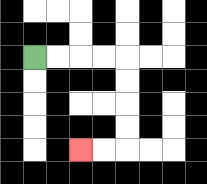{'start': '[1, 2]', 'end': '[3, 6]', 'path_directions': 'R,R,R,R,D,D,D,D,L,L', 'path_coordinates': '[[1, 2], [2, 2], [3, 2], [4, 2], [5, 2], [5, 3], [5, 4], [5, 5], [5, 6], [4, 6], [3, 6]]'}